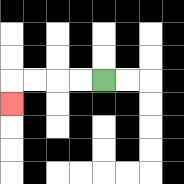{'start': '[4, 3]', 'end': '[0, 4]', 'path_directions': 'L,L,L,L,D', 'path_coordinates': '[[4, 3], [3, 3], [2, 3], [1, 3], [0, 3], [0, 4]]'}